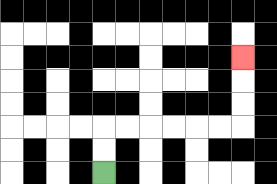{'start': '[4, 7]', 'end': '[10, 2]', 'path_directions': 'U,U,R,R,R,R,R,R,U,U,U', 'path_coordinates': '[[4, 7], [4, 6], [4, 5], [5, 5], [6, 5], [7, 5], [8, 5], [9, 5], [10, 5], [10, 4], [10, 3], [10, 2]]'}